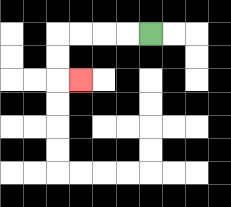{'start': '[6, 1]', 'end': '[3, 3]', 'path_directions': 'L,L,L,L,D,D,R', 'path_coordinates': '[[6, 1], [5, 1], [4, 1], [3, 1], [2, 1], [2, 2], [2, 3], [3, 3]]'}